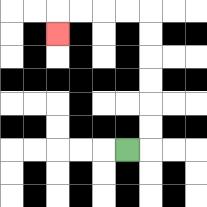{'start': '[5, 6]', 'end': '[2, 1]', 'path_directions': 'R,U,U,U,U,U,U,L,L,L,L,D', 'path_coordinates': '[[5, 6], [6, 6], [6, 5], [6, 4], [6, 3], [6, 2], [6, 1], [6, 0], [5, 0], [4, 0], [3, 0], [2, 0], [2, 1]]'}